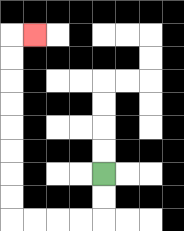{'start': '[4, 7]', 'end': '[1, 1]', 'path_directions': 'D,D,L,L,L,L,U,U,U,U,U,U,U,U,R', 'path_coordinates': '[[4, 7], [4, 8], [4, 9], [3, 9], [2, 9], [1, 9], [0, 9], [0, 8], [0, 7], [0, 6], [0, 5], [0, 4], [0, 3], [0, 2], [0, 1], [1, 1]]'}